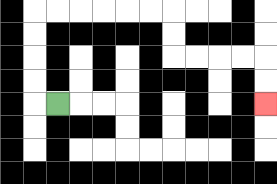{'start': '[2, 4]', 'end': '[11, 4]', 'path_directions': 'L,U,U,U,U,R,R,R,R,R,R,D,D,R,R,R,R,D,D', 'path_coordinates': '[[2, 4], [1, 4], [1, 3], [1, 2], [1, 1], [1, 0], [2, 0], [3, 0], [4, 0], [5, 0], [6, 0], [7, 0], [7, 1], [7, 2], [8, 2], [9, 2], [10, 2], [11, 2], [11, 3], [11, 4]]'}